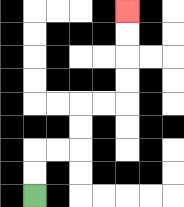{'start': '[1, 8]', 'end': '[5, 0]', 'path_directions': 'U,U,R,R,U,U,R,R,U,U,U,U', 'path_coordinates': '[[1, 8], [1, 7], [1, 6], [2, 6], [3, 6], [3, 5], [3, 4], [4, 4], [5, 4], [5, 3], [5, 2], [5, 1], [5, 0]]'}